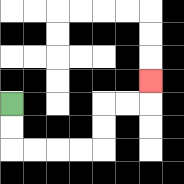{'start': '[0, 4]', 'end': '[6, 3]', 'path_directions': 'D,D,R,R,R,R,U,U,R,R,U', 'path_coordinates': '[[0, 4], [0, 5], [0, 6], [1, 6], [2, 6], [3, 6], [4, 6], [4, 5], [4, 4], [5, 4], [6, 4], [6, 3]]'}